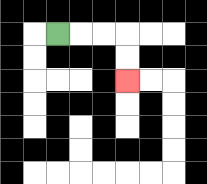{'start': '[2, 1]', 'end': '[5, 3]', 'path_directions': 'R,R,R,D,D', 'path_coordinates': '[[2, 1], [3, 1], [4, 1], [5, 1], [5, 2], [5, 3]]'}